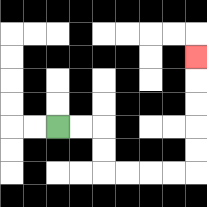{'start': '[2, 5]', 'end': '[8, 2]', 'path_directions': 'R,R,D,D,R,R,R,R,U,U,U,U,U', 'path_coordinates': '[[2, 5], [3, 5], [4, 5], [4, 6], [4, 7], [5, 7], [6, 7], [7, 7], [8, 7], [8, 6], [8, 5], [8, 4], [8, 3], [8, 2]]'}